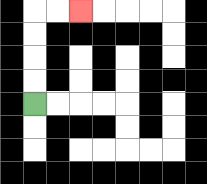{'start': '[1, 4]', 'end': '[3, 0]', 'path_directions': 'U,U,U,U,R,R', 'path_coordinates': '[[1, 4], [1, 3], [1, 2], [1, 1], [1, 0], [2, 0], [3, 0]]'}